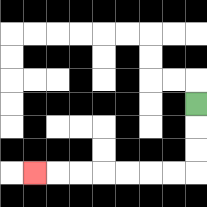{'start': '[8, 4]', 'end': '[1, 7]', 'path_directions': 'D,D,D,L,L,L,L,L,L,L', 'path_coordinates': '[[8, 4], [8, 5], [8, 6], [8, 7], [7, 7], [6, 7], [5, 7], [4, 7], [3, 7], [2, 7], [1, 7]]'}